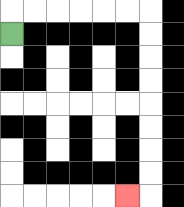{'start': '[0, 1]', 'end': '[5, 8]', 'path_directions': 'U,R,R,R,R,R,R,D,D,D,D,D,D,D,D,L', 'path_coordinates': '[[0, 1], [0, 0], [1, 0], [2, 0], [3, 0], [4, 0], [5, 0], [6, 0], [6, 1], [6, 2], [6, 3], [6, 4], [6, 5], [6, 6], [6, 7], [6, 8], [5, 8]]'}